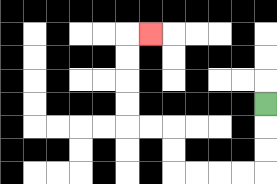{'start': '[11, 4]', 'end': '[6, 1]', 'path_directions': 'D,D,D,L,L,L,L,U,U,L,L,U,U,U,U,R', 'path_coordinates': '[[11, 4], [11, 5], [11, 6], [11, 7], [10, 7], [9, 7], [8, 7], [7, 7], [7, 6], [7, 5], [6, 5], [5, 5], [5, 4], [5, 3], [5, 2], [5, 1], [6, 1]]'}